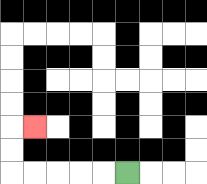{'start': '[5, 7]', 'end': '[1, 5]', 'path_directions': 'L,L,L,L,L,U,U,R', 'path_coordinates': '[[5, 7], [4, 7], [3, 7], [2, 7], [1, 7], [0, 7], [0, 6], [0, 5], [1, 5]]'}